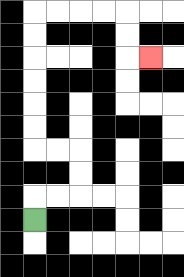{'start': '[1, 9]', 'end': '[6, 2]', 'path_directions': 'U,R,R,U,U,L,L,U,U,U,U,U,U,R,R,R,R,D,D,R', 'path_coordinates': '[[1, 9], [1, 8], [2, 8], [3, 8], [3, 7], [3, 6], [2, 6], [1, 6], [1, 5], [1, 4], [1, 3], [1, 2], [1, 1], [1, 0], [2, 0], [3, 0], [4, 0], [5, 0], [5, 1], [5, 2], [6, 2]]'}